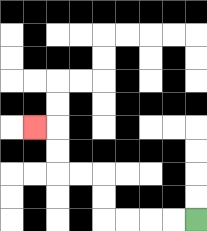{'start': '[8, 9]', 'end': '[1, 5]', 'path_directions': 'L,L,L,L,U,U,L,L,U,U,L', 'path_coordinates': '[[8, 9], [7, 9], [6, 9], [5, 9], [4, 9], [4, 8], [4, 7], [3, 7], [2, 7], [2, 6], [2, 5], [1, 5]]'}